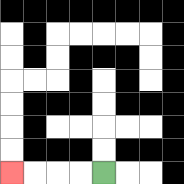{'start': '[4, 7]', 'end': '[0, 7]', 'path_directions': 'L,L,L,L', 'path_coordinates': '[[4, 7], [3, 7], [2, 7], [1, 7], [0, 7]]'}